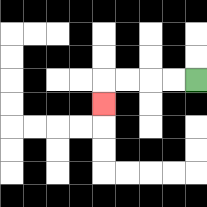{'start': '[8, 3]', 'end': '[4, 4]', 'path_directions': 'L,L,L,L,D', 'path_coordinates': '[[8, 3], [7, 3], [6, 3], [5, 3], [4, 3], [4, 4]]'}